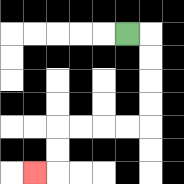{'start': '[5, 1]', 'end': '[1, 7]', 'path_directions': 'R,D,D,D,D,L,L,L,L,D,D,L', 'path_coordinates': '[[5, 1], [6, 1], [6, 2], [6, 3], [6, 4], [6, 5], [5, 5], [4, 5], [3, 5], [2, 5], [2, 6], [2, 7], [1, 7]]'}